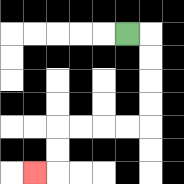{'start': '[5, 1]', 'end': '[1, 7]', 'path_directions': 'R,D,D,D,D,L,L,L,L,D,D,L', 'path_coordinates': '[[5, 1], [6, 1], [6, 2], [6, 3], [6, 4], [6, 5], [5, 5], [4, 5], [3, 5], [2, 5], [2, 6], [2, 7], [1, 7]]'}